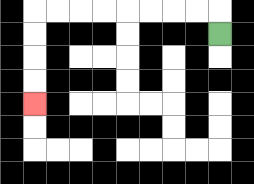{'start': '[9, 1]', 'end': '[1, 4]', 'path_directions': 'U,L,L,L,L,L,L,L,L,D,D,D,D', 'path_coordinates': '[[9, 1], [9, 0], [8, 0], [7, 0], [6, 0], [5, 0], [4, 0], [3, 0], [2, 0], [1, 0], [1, 1], [1, 2], [1, 3], [1, 4]]'}